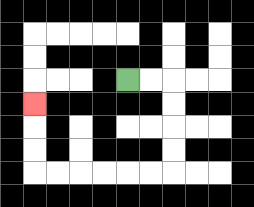{'start': '[5, 3]', 'end': '[1, 4]', 'path_directions': 'R,R,D,D,D,D,L,L,L,L,L,L,U,U,U', 'path_coordinates': '[[5, 3], [6, 3], [7, 3], [7, 4], [7, 5], [7, 6], [7, 7], [6, 7], [5, 7], [4, 7], [3, 7], [2, 7], [1, 7], [1, 6], [1, 5], [1, 4]]'}